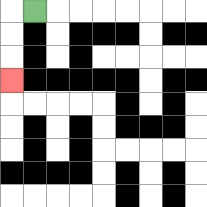{'start': '[1, 0]', 'end': '[0, 3]', 'path_directions': 'L,D,D,D', 'path_coordinates': '[[1, 0], [0, 0], [0, 1], [0, 2], [0, 3]]'}